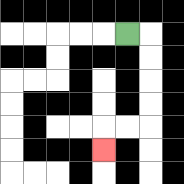{'start': '[5, 1]', 'end': '[4, 6]', 'path_directions': 'R,D,D,D,D,L,L,D', 'path_coordinates': '[[5, 1], [6, 1], [6, 2], [6, 3], [6, 4], [6, 5], [5, 5], [4, 5], [4, 6]]'}